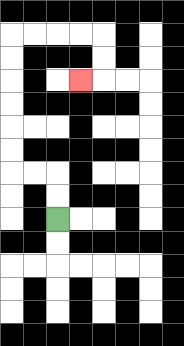{'start': '[2, 9]', 'end': '[3, 3]', 'path_directions': 'U,U,L,L,U,U,U,U,U,U,R,R,R,R,D,D,L', 'path_coordinates': '[[2, 9], [2, 8], [2, 7], [1, 7], [0, 7], [0, 6], [0, 5], [0, 4], [0, 3], [0, 2], [0, 1], [1, 1], [2, 1], [3, 1], [4, 1], [4, 2], [4, 3], [3, 3]]'}